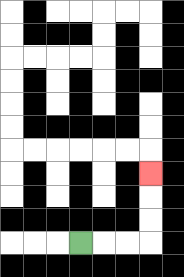{'start': '[3, 10]', 'end': '[6, 7]', 'path_directions': 'R,R,R,U,U,U', 'path_coordinates': '[[3, 10], [4, 10], [5, 10], [6, 10], [6, 9], [6, 8], [6, 7]]'}